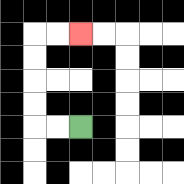{'start': '[3, 5]', 'end': '[3, 1]', 'path_directions': 'L,L,U,U,U,U,R,R', 'path_coordinates': '[[3, 5], [2, 5], [1, 5], [1, 4], [1, 3], [1, 2], [1, 1], [2, 1], [3, 1]]'}